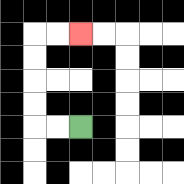{'start': '[3, 5]', 'end': '[3, 1]', 'path_directions': 'L,L,U,U,U,U,R,R', 'path_coordinates': '[[3, 5], [2, 5], [1, 5], [1, 4], [1, 3], [1, 2], [1, 1], [2, 1], [3, 1]]'}